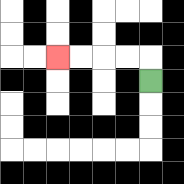{'start': '[6, 3]', 'end': '[2, 2]', 'path_directions': 'U,L,L,L,L', 'path_coordinates': '[[6, 3], [6, 2], [5, 2], [4, 2], [3, 2], [2, 2]]'}